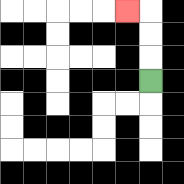{'start': '[6, 3]', 'end': '[5, 0]', 'path_directions': 'U,U,U,L', 'path_coordinates': '[[6, 3], [6, 2], [6, 1], [6, 0], [5, 0]]'}